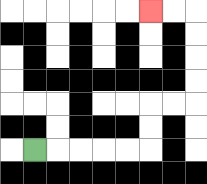{'start': '[1, 6]', 'end': '[6, 0]', 'path_directions': 'R,R,R,R,R,U,U,R,R,U,U,U,U,L,L', 'path_coordinates': '[[1, 6], [2, 6], [3, 6], [4, 6], [5, 6], [6, 6], [6, 5], [6, 4], [7, 4], [8, 4], [8, 3], [8, 2], [8, 1], [8, 0], [7, 0], [6, 0]]'}